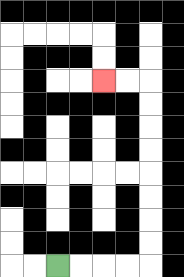{'start': '[2, 11]', 'end': '[4, 3]', 'path_directions': 'R,R,R,R,U,U,U,U,U,U,U,U,L,L', 'path_coordinates': '[[2, 11], [3, 11], [4, 11], [5, 11], [6, 11], [6, 10], [6, 9], [6, 8], [6, 7], [6, 6], [6, 5], [6, 4], [6, 3], [5, 3], [4, 3]]'}